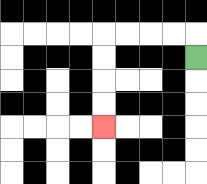{'start': '[8, 2]', 'end': '[4, 5]', 'path_directions': 'U,L,L,L,L,D,D,D,D', 'path_coordinates': '[[8, 2], [8, 1], [7, 1], [6, 1], [5, 1], [4, 1], [4, 2], [4, 3], [4, 4], [4, 5]]'}